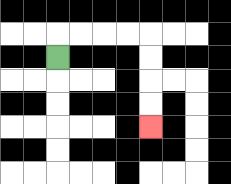{'start': '[2, 2]', 'end': '[6, 5]', 'path_directions': 'U,R,R,R,R,D,D,D,D', 'path_coordinates': '[[2, 2], [2, 1], [3, 1], [4, 1], [5, 1], [6, 1], [6, 2], [6, 3], [6, 4], [6, 5]]'}